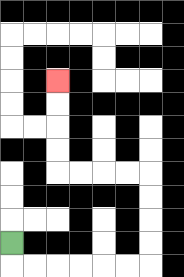{'start': '[0, 10]', 'end': '[2, 3]', 'path_directions': 'D,R,R,R,R,R,R,U,U,U,U,L,L,L,L,U,U,U,U', 'path_coordinates': '[[0, 10], [0, 11], [1, 11], [2, 11], [3, 11], [4, 11], [5, 11], [6, 11], [6, 10], [6, 9], [6, 8], [6, 7], [5, 7], [4, 7], [3, 7], [2, 7], [2, 6], [2, 5], [2, 4], [2, 3]]'}